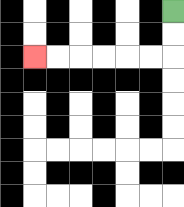{'start': '[7, 0]', 'end': '[1, 2]', 'path_directions': 'D,D,L,L,L,L,L,L', 'path_coordinates': '[[7, 0], [7, 1], [7, 2], [6, 2], [5, 2], [4, 2], [3, 2], [2, 2], [1, 2]]'}